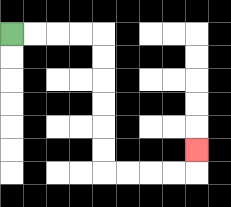{'start': '[0, 1]', 'end': '[8, 6]', 'path_directions': 'R,R,R,R,D,D,D,D,D,D,R,R,R,R,U', 'path_coordinates': '[[0, 1], [1, 1], [2, 1], [3, 1], [4, 1], [4, 2], [4, 3], [4, 4], [4, 5], [4, 6], [4, 7], [5, 7], [6, 7], [7, 7], [8, 7], [8, 6]]'}